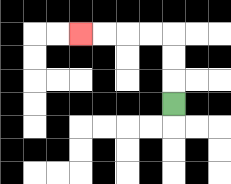{'start': '[7, 4]', 'end': '[3, 1]', 'path_directions': 'U,U,U,L,L,L,L', 'path_coordinates': '[[7, 4], [7, 3], [7, 2], [7, 1], [6, 1], [5, 1], [4, 1], [3, 1]]'}